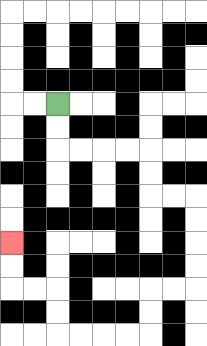{'start': '[2, 4]', 'end': '[0, 10]', 'path_directions': 'D,D,R,R,R,R,D,D,R,R,D,D,D,D,L,L,D,D,L,L,L,L,U,U,L,L,U,U', 'path_coordinates': '[[2, 4], [2, 5], [2, 6], [3, 6], [4, 6], [5, 6], [6, 6], [6, 7], [6, 8], [7, 8], [8, 8], [8, 9], [8, 10], [8, 11], [8, 12], [7, 12], [6, 12], [6, 13], [6, 14], [5, 14], [4, 14], [3, 14], [2, 14], [2, 13], [2, 12], [1, 12], [0, 12], [0, 11], [0, 10]]'}